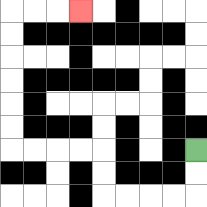{'start': '[8, 6]', 'end': '[3, 0]', 'path_directions': 'D,D,L,L,L,L,U,U,L,L,L,L,U,U,U,U,U,U,R,R,R', 'path_coordinates': '[[8, 6], [8, 7], [8, 8], [7, 8], [6, 8], [5, 8], [4, 8], [4, 7], [4, 6], [3, 6], [2, 6], [1, 6], [0, 6], [0, 5], [0, 4], [0, 3], [0, 2], [0, 1], [0, 0], [1, 0], [2, 0], [3, 0]]'}